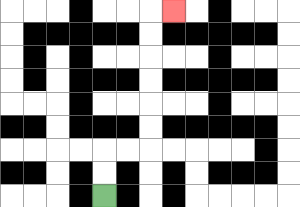{'start': '[4, 8]', 'end': '[7, 0]', 'path_directions': 'U,U,R,R,U,U,U,U,U,U,R', 'path_coordinates': '[[4, 8], [4, 7], [4, 6], [5, 6], [6, 6], [6, 5], [6, 4], [6, 3], [6, 2], [6, 1], [6, 0], [7, 0]]'}